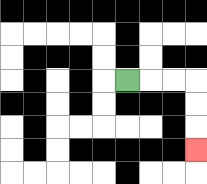{'start': '[5, 3]', 'end': '[8, 6]', 'path_directions': 'R,R,R,D,D,D', 'path_coordinates': '[[5, 3], [6, 3], [7, 3], [8, 3], [8, 4], [8, 5], [8, 6]]'}